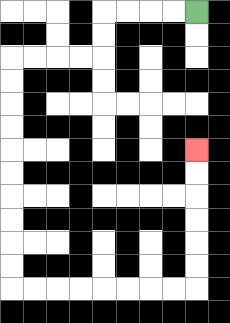{'start': '[8, 0]', 'end': '[8, 6]', 'path_directions': 'L,L,L,L,D,D,L,L,L,L,D,D,D,D,D,D,D,D,D,D,R,R,R,R,R,R,R,R,U,U,U,U,U,U', 'path_coordinates': '[[8, 0], [7, 0], [6, 0], [5, 0], [4, 0], [4, 1], [4, 2], [3, 2], [2, 2], [1, 2], [0, 2], [0, 3], [0, 4], [0, 5], [0, 6], [0, 7], [0, 8], [0, 9], [0, 10], [0, 11], [0, 12], [1, 12], [2, 12], [3, 12], [4, 12], [5, 12], [6, 12], [7, 12], [8, 12], [8, 11], [8, 10], [8, 9], [8, 8], [8, 7], [8, 6]]'}